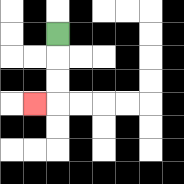{'start': '[2, 1]', 'end': '[1, 4]', 'path_directions': 'D,D,D,L', 'path_coordinates': '[[2, 1], [2, 2], [2, 3], [2, 4], [1, 4]]'}